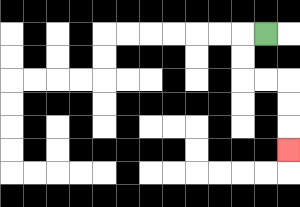{'start': '[11, 1]', 'end': '[12, 6]', 'path_directions': 'L,D,D,R,R,D,D,D', 'path_coordinates': '[[11, 1], [10, 1], [10, 2], [10, 3], [11, 3], [12, 3], [12, 4], [12, 5], [12, 6]]'}